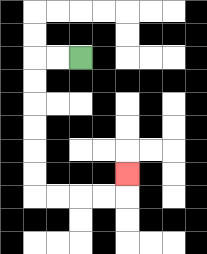{'start': '[3, 2]', 'end': '[5, 7]', 'path_directions': 'L,L,D,D,D,D,D,D,R,R,R,R,U', 'path_coordinates': '[[3, 2], [2, 2], [1, 2], [1, 3], [1, 4], [1, 5], [1, 6], [1, 7], [1, 8], [2, 8], [3, 8], [4, 8], [5, 8], [5, 7]]'}